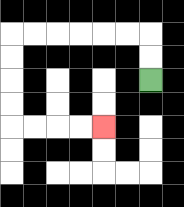{'start': '[6, 3]', 'end': '[4, 5]', 'path_directions': 'U,U,L,L,L,L,L,L,D,D,D,D,R,R,R,R', 'path_coordinates': '[[6, 3], [6, 2], [6, 1], [5, 1], [4, 1], [3, 1], [2, 1], [1, 1], [0, 1], [0, 2], [0, 3], [0, 4], [0, 5], [1, 5], [2, 5], [3, 5], [4, 5]]'}